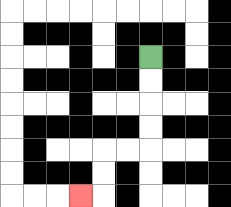{'start': '[6, 2]', 'end': '[3, 8]', 'path_directions': 'D,D,D,D,L,L,D,D,L', 'path_coordinates': '[[6, 2], [6, 3], [6, 4], [6, 5], [6, 6], [5, 6], [4, 6], [4, 7], [4, 8], [3, 8]]'}